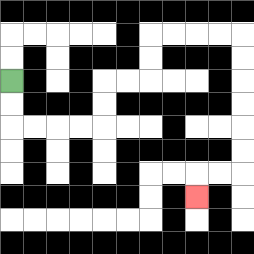{'start': '[0, 3]', 'end': '[8, 8]', 'path_directions': 'D,D,R,R,R,R,U,U,R,R,U,U,R,R,R,R,D,D,D,D,D,D,L,L,D', 'path_coordinates': '[[0, 3], [0, 4], [0, 5], [1, 5], [2, 5], [3, 5], [4, 5], [4, 4], [4, 3], [5, 3], [6, 3], [6, 2], [6, 1], [7, 1], [8, 1], [9, 1], [10, 1], [10, 2], [10, 3], [10, 4], [10, 5], [10, 6], [10, 7], [9, 7], [8, 7], [8, 8]]'}